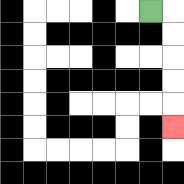{'start': '[6, 0]', 'end': '[7, 5]', 'path_directions': 'R,D,D,D,D,D', 'path_coordinates': '[[6, 0], [7, 0], [7, 1], [7, 2], [7, 3], [7, 4], [7, 5]]'}